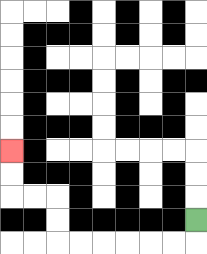{'start': '[8, 9]', 'end': '[0, 6]', 'path_directions': 'D,L,L,L,L,L,L,U,U,L,L,U,U', 'path_coordinates': '[[8, 9], [8, 10], [7, 10], [6, 10], [5, 10], [4, 10], [3, 10], [2, 10], [2, 9], [2, 8], [1, 8], [0, 8], [0, 7], [0, 6]]'}